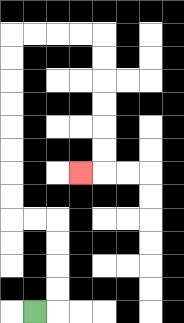{'start': '[1, 13]', 'end': '[3, 7]', 'path_directions': 'R,U,U,U,U,L,L,U,U,U,U,U,U,U,U,R,R,R,R,D,D,D,D,D,D,L', 'path_coordinates': '[[1, 13], [2, 13], [2, 12], [2, 11], [2, 10], [2, 9], [1, 9], [0, 9], [0, 8], [0, 7], [0, 6], [0, 5], [0, 4], [0, 3], [0, 2], [0, 1], [1, 1], [2, 1], [3, 1], [4, 1], [4, 2], [4, 3], [4, 4], [4, 5], [4, 6], [4, 7], [3, 7]]'}